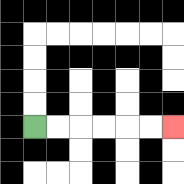{'start': '[1, 5]', 'end': '[7, 5]', 'path_directions': 'R,R,R,R,R,R', 'path_coordinates': '[[1, 5], [2, 5], [3, 5], [4, 5], [5, 5], [6, 5], [7, 5]]'}